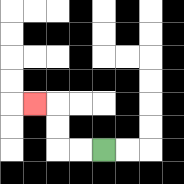{'start': '[4, 6]', 'end': '[1, 4]', 'path_directions': 'L,L,U,U,L', 'path_coordinates': '[[4, 6], [3, 6], [2, 6], [2, 5], [2, 4], [1, 4]]'}